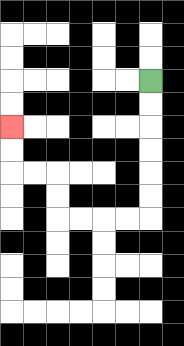{'start': '[6, 3]', 'end': '[0, 5]', 'path_directions': 'D,D,D,D,D,D,L,L,L,L,U,U,L,L,U,U', 'path_coordinates': '[[6, 3], [6, 4], [6, 5], [6, 6], [6, 7], [6, 8], [6, 9], [5, 9], [4, 9], [3, 9], [2, 9], [2, 8], [2, 7], [1, 7], [0, 7], [0, 6], [0, 5]]'}